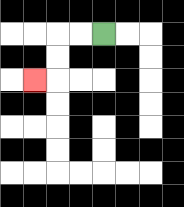{'start': '[4, 1]', 'end': '[1, 3]', 'path_directions': 'L,L,D,D,L', 'path_coordinates': '[[4, 1], [3, 1], [2, 1], [2, 2], [2, 3], [1, 3]]'}